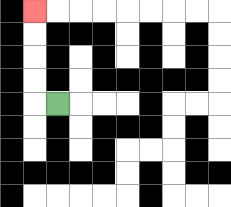{'start': '[2, 4]', 'end': '[1, 0]', 'path_directions': 'L,U,U,U,U', 'path_coordinates': '[[2, 4], [1, 4], [1, 3], [1, 2], [1, 1], [1, 0]]'}